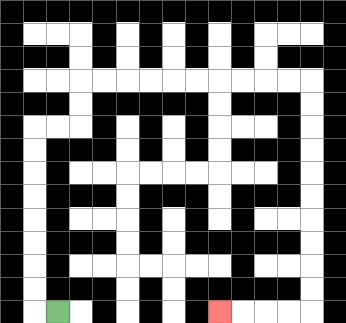{'start': '[2, 13]', 'end': '[9, 13]', 'path_directions': 'L,U,U,U,U,U,U,U,U,R,R,U,U,R,R,R,R,R,R,R,R,R,R,D,D,D,D,D,D,D,D,D,D,L,L,L,L', 'path_coordinates': '[[2, 13], [1, 13], [1, 12], [1, 11], [1, 10], [1, 9], [1, 8], [1, 7], [1, 6], [1, 5], [2, 5], [3, 5], [3, 4], [3, 3], [4, 3], [5, 3], [6, 3], [7, 3], [8, 3], [9, 3], [10, 3], [11, 3], [12, 3], [13, 3], [13, 4], [13, 5], [13, 6], [13, 7], [13, 8], [13, 9], [13, 10], [13, 11], [13, 12], [13, 13], [12, 13], [11, 13], [10, 13], [9, 13]]'}